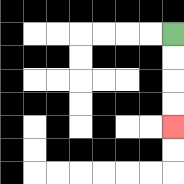{'start': '[7, 1]', 'end': '[7, 5]', 'path_directions': 'D,D,D,D', 'path_coordinates': '[[7, 1], [7, 2], [7, 3], [7, 4], [7, 5]]'}